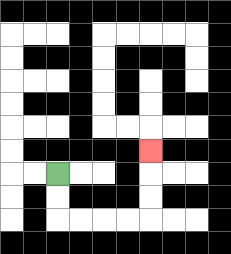{'start': '[2, 7]', 'end': '[6, 6]', 'path_directions': 'D,D,R,R,R,R,U,U,U', 'path_coordinates': '[[2, 7], [2, 8], [2, 9], [3, 9], [4, 9], [5, 9], [6, 9], [6, 8], [6, 7], [6, 6]]'}